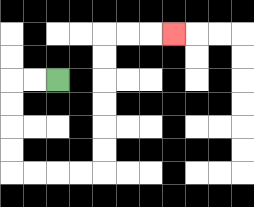{'start': '[2, 3]', 'end': '[7, 1]', 'path_directions': 'L,L,D,D,D,D,R,R,R,R,U,U,U,U,U,U,R,R,R', 'path_coordinates': '[[2, 3], [1, 3], [0, 3], [0, 4], [0, 5], [0, 6], [0, 7], [1, 7], [2, 7], [3, 7], [4, 7], [4, 6], [4, 5], [4, 4], [4, 3], [4, 2], [4, 1], [5, 1], [6, 1], [7, 1]]'}